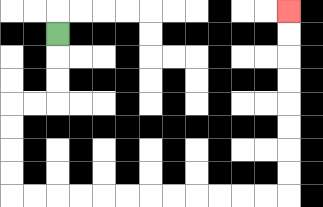{'start': '[2, 1]', 'end': '[12, 0]', 'path_directions': 'D,D,D,L,L,D,D,D,D,R,R,R,R,R,R,R,R,R,R,R,R,U,U,U,U,U,U,U,U', 'path_coordinates': '[[2, 1], [2, 2], [2, 3], [2, 4], [1, 4], [0, 4], [0, 5], [0, 6], [0, 7], [0, 8], [1, 8], [2, 8], [3, 8], [4, 8], [5, 8], [6, 8], [7, 8], [8, 8], [9, 8], [10, 8], [11, 8], [12, 8], [12, 7], [12, 6], [12, 5], [12, 4], [12, 3], [12, 2], [12, 1], [12, 0]]'}